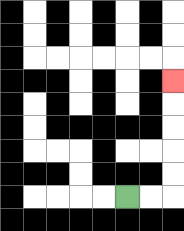{'start': '[5, 8]', 'end': '[7, 3]', 'path_directions': 'R,R,U,U,U,U,U', 'path_coordinates': '[[5, 8], [6, 8], [7, 8], [7, 7], [7, 6], [7, 5], [7, 4], [7, 3]]'}